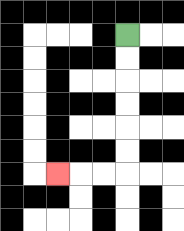{'start': '[5, 1]', 'end': '[2, 7]', 'path_directions': 'D,D,D,D,D,D,L,L,L', 'path_coordinates': '[[5, 1], [5, 2], [5, 3], [5, 4], [5, 5], [5, 6], [5, 7], [4, 7], [3, 7], [2, 7]]'}